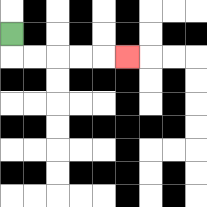{'start': '[0, 1]', 'end': '[5, 2]', 'path_directions': 'D,R,R,R,R,R', 'path_coordinates': '[[0, 1], [0, 2], [1, 2], [2, 2], [3, 2], [4, 2], [5, 2]]'}